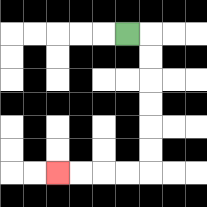{'start': '[5, 1]', 'end': '[2, 7]', 'path_directions': 'R,D,D,D,D,D,D,L,L,L,L', 'path_coordinates': '[[5, 1], [6, 1], [6, 2], [6, 3], [6, 4], [6, 5], [6, 6], [6, 7], [5, 7], [4, 7], [3, 7], [2, 7]]'}